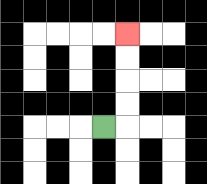{'start': '[4, 5]', 'end': '[5, 1]', 'path_directions': 'R,U,U,U,U', 'path_coordinates': '[[4, 5], [5, 5], [5, 4], [5, 3], [5, 2], [5, 1]]'}